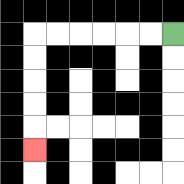{'start': '[7, 1]', 'end': '[1, 6]', 'path_directions': 'L,L,L,L,L,L,D,D,D,D,D', 'path_coordinates': '[[7, 1], [6, 1], [5, 1], [4, 1], [3, 1], [2, 1], [1, 1], [1, 2], [1, 3], [1, 4], [1, 5], [1, 6]]'}